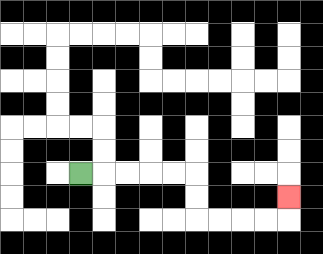{'start': '[3, 7]', 'end': '[12, 8]', 'path_directions': 'R,R,R,R,R,D,D,R,R,R,R,U', 'path_coordinates': '[[3, 7], [4, 7], [5, 7], [6, 7], [7, 7], [8, 7], [8, 8], [8, 9], [9, 9], [10, 9], [11, 9], [12, 9], [12, 8]]'}